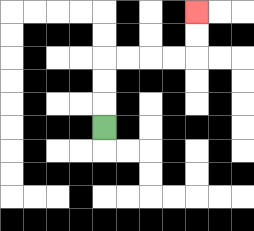{'start': '[4, 5]', 'end': '[8, 0]', 'path_directions': 'U,U,U,R,R,R,R,U,U', 'path_coordinates': '[[4, 5], [4, 4], [4, 3], [4, 2], [5, 2], [6, 2], [7, 2], [8, 2], [8, 1], [8, 0]]'}